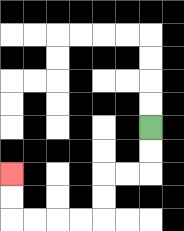{'start': '[6, 5]', 'end': '[0, 7]', 'path_directions': 'D,D,L,L,D,D,L,L,L,L,U,U', 'path_coordinates': '[[6, 5], [6, 6], [6, 7], [5, 7], [4, 7], [4, 8], [4, 9], [3, 9], [2, 9], [1, 9], [0, 9], [0, 8], [0, 7]]'}